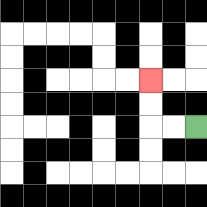{'start': '[8, 5]', 'end': '[6, 3]', 'path_directions': 'L,L,U,U', 'path_coordinates': '[[8, 5], [7, 5], [6, 5], [6, 4], [6, 3]]'}